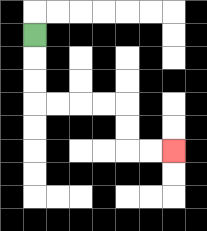{'start': '[1, 1]', 'end': '[7, 6]', 'path_directions': 'D,D,D,R,R,R,R,D,D,R,R', 'path_coordinates': '[[1, 1], [1, 2], [1, 3], [1, 4], [2, 4], [3, 4], [4, 4], [5, 4], [5, 5], [5, 6], [6, 6], [7, 6]]'}